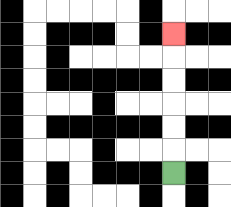{'start': '[7, 7]', 'end': '[7, 1]', 'path_directions': 'U,U,U,U,U,U', 'path_coordinates': '[[7, 7], [7, 6], [7, 5], [7, 4], [7, 3], [7, 2], [7, 1]]'}